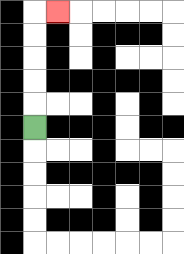{'start': '[1, 5]', 'end': '[2, 0]', 'path_directions': 'U,U,U,U,U,R', 'path_coordinates': '[[1, 5], [1, 4], [1, 3], [1, 2], [1, 1], [1, 0], [2, 0]]'}